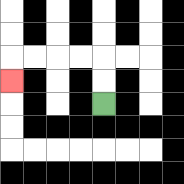{'start': '[4, 4]', 'end': '[0, 3]', 'path_directions': 'U,U,L,L,L,L,D', 'path_coordinates': '[[4, 4], [4, 3], [4, 2], [3, 2], [2, 2], [1, 2], [0, 2], [0, 3]]'}